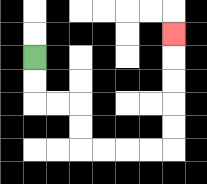{'start': '[1, 2]', 'end': '[7, 1]', 'path_directions': 'D,D,R,R,D,D,R,R,R,R,U,U,U,U,U', 'path_coordinates': '[[1, 2], [1, 3], [1, 4], [2, 4], [3, 4], [3, 5], [3, 6], [4, 6], [5, 6], [6, 6], [7, 6], [7, 5], [7, 4], [7, 3], [7, 2], [7, 1]]'}